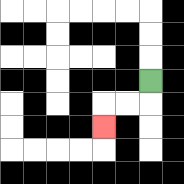{'start': '[6, 3]', 'end': '[4, 5]', 'path_directions': 'D,L,L,D', 'path_coordinates': '[[6, 3], [6, 4], [5, 4], [4, 4], [4, 5]]'}